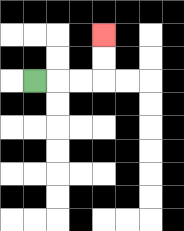{'start': '[1, 3]', 'end': '[4, 1]', 'path_directions': 'R,R,R,U,U', 'path_coordinates': '[[1, 3], [2, 3], [3, 3], [4, 3], [4, 2], [4, 1]]'}